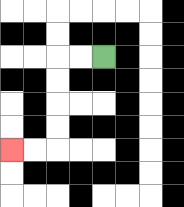{'start': '[4, 2]', 'end': '[0, 6]', 'path_directions': 'L,L,D,D,D,D,L,L', 'path_coordinates': '[[4, 2], [3, 2], [2, 2], [2, 3], [2, 4], [2, 5], [2, 6], [1, 6], [0, 6]]'}